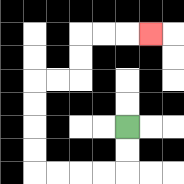{'start': '[5, 5]', 'end': '[6, 1]', 'path_directions': 'D,D,L,L,L,L,U,U,U,U,R,R,U,U,R,R,R', 'path_coordinates': '[[5, 5], [5, 6], [5, 7], [4, 7], [3, 7], [2, 7], [1, 7], [1, 6], [1, 5], [1, 4], [1, 3], [2, 3], [3, 3], [3, 2], [3, 1], [4, 1], [5, 1], [6, 1]]'}